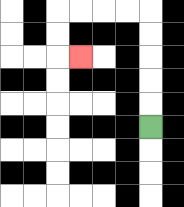{'start': '[6, 5]', 'end': '[3, 2]', 'path_directions': 'U,U,U,U,U,L,L,L,L,D,D,R', 'path_coordinates': '[[6, 5], [6, 4], [6, 3], [6, 2], [6, 1], [6, 0], [5, 0], [4, 0], [3, 0], [2, 0], [2, 1], [2, 2], [3, 2]]'}